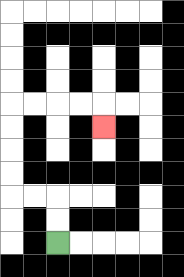{'start': '[2, 10]', 'end': '[4, 5]', 'path_directions': 'U,U,L,L,U,U,U,U,R,R,R,R,D', 'path_coordinates': '[[2, 10], [2, 9], [2, 8], [1, 8], [0, 8], [0, 7], [0, 6], [0, 5], [0, 4], [1, 4], [2, 4], [3, 4], [4, 4], [4, 5]]'}